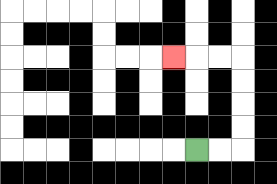{'start': '[8, 6]', 'end': '[7, 2]', 'path_directions': 'R,R,U,U,U,U,L,L,L', 'path_coordinates': '[[8, 6], [9, 6], [10, 6], [10, 5], [10, 4], [10, 3], [10, 2], [9, 2], [8, 2], [7, 2]]'}